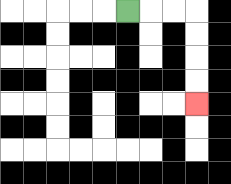{'start': '[5, 0]', 'end': '[8, 4]', 'path_directions': 'R,R,R,D,D,D,D', 'path_coordinates': '[[5, 0], [6, 0], [7, 0], [8, 0], [8, 1], [8, 2], [8, 3], [8, 4]]'}